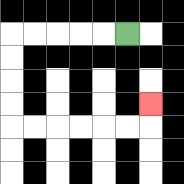{'start': '[5, 1]', 'end': '[6, 4]', 'path_directions': 'L,L,L,L,L,D,D,D,D,R,R,R,R,R,R,U', 'path_coordinates': '[[5, 1], [4, 1], [3, 1], [2, 1], [1, 1], [0, 1], [0, 2], [0, 3], [0, 4], [0, 5], [1, 5], [2, 5], [3, 5], [4, 5], [5, 5], [6, 5], [6, 4]]'}